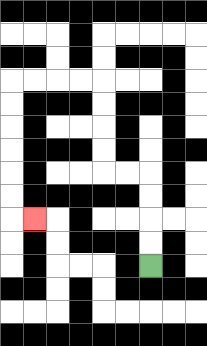{'start': '[6, 11]', 'end': '[1, 9]', 'path_directions': 'U,U,U,U,L,L,U,U,U,U,L,L,L,L,D,D,D,D,D,D,R', 'path_coordinates': '[[6, 11], [6, 10], [6, 9], [6, 8], [6, 7], [5, 7], [4, 7], [4, 6], [4, 5], [4, 4], [4, 3], [3, 3], [2, 3], [1, 3], [0, 3], [0, 4], [0, 5], [0, 6], [0, 7], [0, 8], [0, 9], [1, 9]]'}